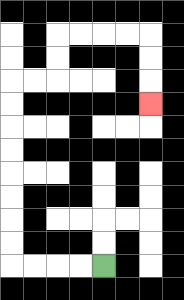{'start': '[4, 11]', 'end': '[6, 4]', 'path_directions': 'L,L,L,L,U,U,U,U,U,U,U,U,R,R,U,U,R,R,R,R,D,D,D', 'path_coordinates': '[[4, 11], [3, 11], [2, 11], [1, 11], [0, 11], [0, 10], [0, 9], [0, 8], [0, 7], [0, 6], [0, 5], [0, 4], [0, 3], [1, 3], [2, 3], [2, 2], [2, 1], [3, 1], [4, 1], [5, 1], [6, 1], [6, 2], [6, 3], [6, 4]]'}